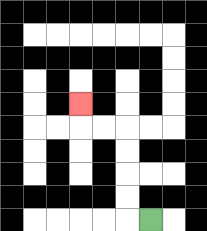{'start': '[6, 9]', 'end': '[3, 4]', 'path_directions': 'L,U,U,U,U,L,L,U', 'path_coordinates': '[[6, 9], [5, 9], [5, 8], [5, 7], [5, 6], [5, 5], [4, 5], [3, 5], [3, 4]]'}